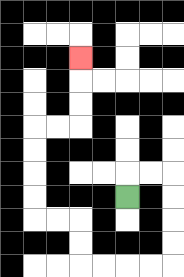{'start': '[5, 8]', 'end': '[3, 2]', 'path_directions': 'U,R,R,D,D,D,D,L,L,L,L,U,U,L,L,U,U,U,U,R,R,U,U,U', 'path_coordinates': '[[5, 8], [5, 7], [6, 7], [7, 7], [7, 8], [7, 9], [7, 10], [7, 11], [6, 11], [5, 11], [4, 11], [3, 11], [3, 10], [3, 9], [2, 9], [1, 9], [1, 8], [1, 7], [1, 6], [1, 5], [2, 5], [3, 5], [3, 4], [3, 3], [3, 2]]'}